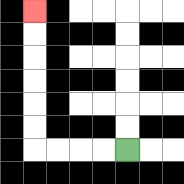{'start': '[5, 6]', 'end': '[1, 0]', 'path_directions': 'L,L,L,L,U,U,U,U,U,U', 'path_coordinates': '[[5, 6], [4, 6], [3, 6], [2, 6], [1, 6], [1, 5], [1, 4], [1, 3], [1, 2], [1, 1], [1, 0]]'}